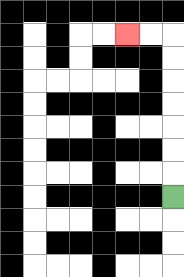{'start': '[7, 8]', 'end': '[5, 1]', 'path_directions': 'U,U,U,U,U,U,U,L,L', 'path_coordinates': '[[7, 8], [7, 7], [7, 6], [7, 5], [7, 4], [7, 3], [7, 2], [7, 1], [6, 1], [5, 1]]'}